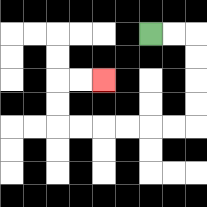{'start': '[6, 1]', 'end': '[4, 3]', 'path_directions': 'R,R,D,D,D,D,L,L,L,L,L,L,U,U,R,R', 'path_coordinates': '[[6, 1], [7, 1], [8, 1], [8, 2], [8, 3], [8, 4], [8, 5], [7, 5], [6, 5], [5, 5], [4, 5], [3, 5], [2, 5], [2, 4], [2, 3], [3, 3], [4, 3]]'}